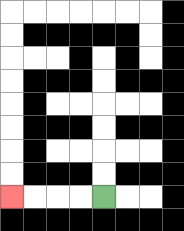{'start': '[4, 8]', 'end': '[0, 8]', 'path_directions': 'L,L,L,L', 'path_coordinates': '[[4, 8], [3, 8], [2, 8], [1, 8], [0, 8]]'}